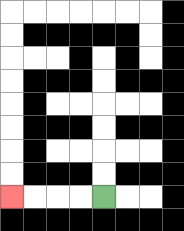{'start': '[4, 8]', 'end': '[0, 8]', 'path_directions': 'L,L,L,L', 'path_coordinates': '[[4, 8], [3, 8], [2, 8], [1, 8], [0, 8]]'}